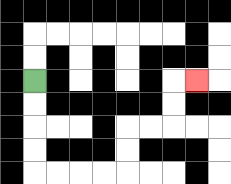{'start': '[1, 3]', 'end': '[8, 3]', 'path_directions': 'D,D,D,D,R,R,R,R,U,U,R,R,U,U,R', 'path_coordinates': '[[1, 3], [1, 4], [1, 5], [1, 6], [1, 7], [2, 7], [3, 7], [4, 7], [5, 7], [5, 6], [5, 5], [6, 5], [7, 5], [7, 4], [7, 3], [8, 3]]'}